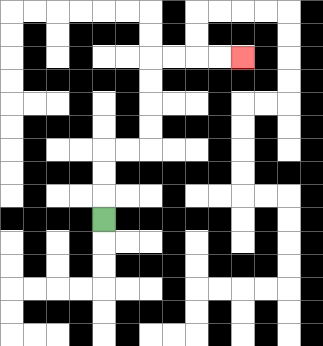{'start': '[4, 9]', 'end': '[10, 2]', 'path_directions': 'U,U,U,R,R,U,U,U,U,R,R,R,R', 'path_coordinates': '[[4, 9], [4, 8], [4, 7], [4, 6], [5, 6], [6, 6], [6, 5], [6, 4], [6, 3], [6, 2], [7, 2], [8, 2], [9, 2], [10, 2]]'}